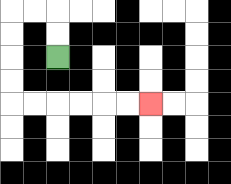{'start': '[2, 2]', 'end': '[6, 4]', 'path_directions': 'U,U,L,L,D,D,D,D,R,R,R,R,R,R', 'path_coordinates': '[[2, 2], [2, 1], [2, 0], [1, 0], [0, 0], [0, 1], [0, 2], [0, 3], [0, 4], [1, 4], [2, 4], [3, 4], [4, 4], [5, 4], [6, 4]]'}